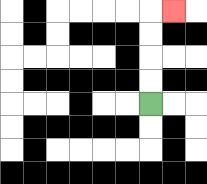{'start': '[6, 4]', 'end': '[7, 0]', 'path_directions': 'U,U,U,U,R', 'path_coordinates': '[[6, 4], [6, 3], [6, 2], [6, 1], [6, 0], [7, 0]]'}